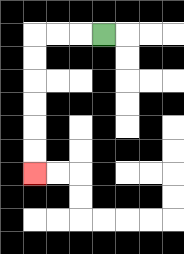{'start': '[4, 1]', 'end': '[1, 7]', 'path_directions': 'L,L,L,D,D,D,D,D,D', 'path_coordinates': '[[4, 1], [3, 1], [2, 1], [1, 1], [1, 2], [1, 3], [1, 4], [1, 5], [1, 6], [1, 7]]'}